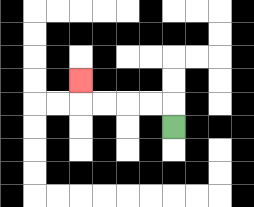{'start': '[7, 5]', 'end': '[3, 3]', 'path_directions': 'U,L,L,L,L,U', 'path_coordinates': '[[7, 5], [7, 4], [6, 4], [5, 4], [4, 4], [3, 4], [3, 3]]'}